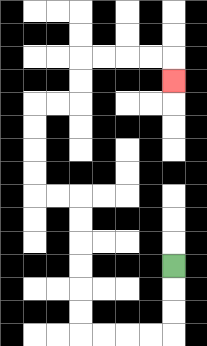{'start': '[7, 11]', 'end': '[7, 3]', 'path_directions': 'D,D,D,L,L,L,L,U,U,U,U,U,U,L,L,U,U,U,U,R,R,U,U,R,R,R,R,D', 'path_coordinates': '[[7, 11], [7, 12], [7, 13], [7, 14], [6, 14], [5, 14], [4, 14], [3, 14], [3, 13], [3, 12], [3, 11], [3, 10], [3, 9], [3, 8], [2, 8], [1, 8], [1, 7], [1, 6], [1, 5], [1, 4], [2, 4], [3, 4], [3, 3], [3, 2], [4, 2], [5, 2], [6, 2], [7, 2], [7, 3]]'}